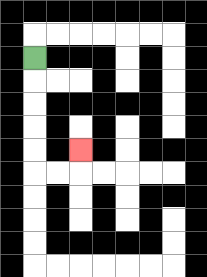{'start': '[1, 2]', 'end': '[3, 6]', 'path_directions': 'D,D,D,D,D,R,R,U', 'path_coordinates': '[[1, 2], [1, 3], [1, 4], [1, 5], [1, 6], [1, 7], [2, 7], [3, 7], [3, 6]]'}